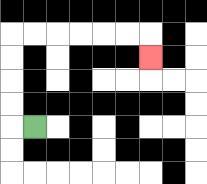{'start': '[1, 5]', 'end': '[6, 2]', 'path_directions': 'L,U,U,U,U,R,R,R,R,R,R,D', 'path_coordinates': '[[1, 5], [0, 5], [0, 4], [0, 3], [0, 2], [0, 1], [1, 1], [2, 1], [3, 1], [4, 1], [5, 1], [6, 1], [6, 2]]'}